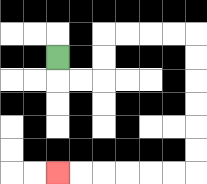{'start': '[2, 2]', 'end': '[2, 7]', 'path_directions': 'D,R,R,U,U,R,R,R,R,D,D,D,D,D,D,L,L,L,L,L,L', 'path_coordinates': '[[2, 2], [2, 3], [3, 3], [4, 3], [4, 2], [4, 1], [5, 1], [6, 1], [7, 1], [8, 1], [8, 2], [8, 3], [8, 4], [8, 5], [8, 6], [8, 7], [7, 7], [6, 7], [5, 7], [4, 7], [3, 7], [2, 7]]'}